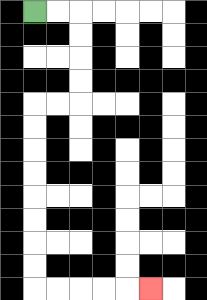{'start': '[1, 0]', 'end': '[6, 12]', 'path_directions': 'R,R,D,D,D,D,L,L,D,D,D,D,D,D,D,D,R,R,R,R,R', 'path_coordinates': '[[1, 0], [2, 0], [3, 0], [3, 1], [3, 2], [3, 3], [3, 4], [2, 4], [1, 4], [1, 5], [1, 6], [1, 7], [1, 8], [1, 9], [1, 10], [1, 11], [1, 12], [2, 12], [3, 12], [4, 12], [5, 12], [6, 12]]'}